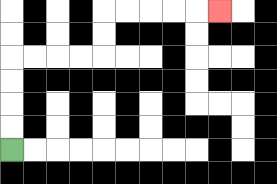{'start': '[0, 6]', 'end': '[9, 0]', 'path_directions': 'U,U,U,U,R,R,R,R,U,U,R,R,R,R,R', 'path_coordinates': '[[0, 6], [0, 5], [0, 4], [0, 3], [0, 2], [1, 2], [2, 2], [3, 2], [4, 2], [4, 1], [4, 0], [5, 0], [6, 0], [7, 0], [8, 0], [9, 0]]'}